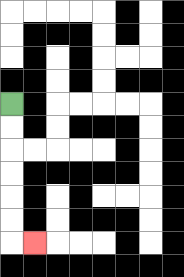{'start': '[0, 4]', 'end': '[1, 10]', 'path_directions': 'D,D,D,D,D,D,R', 'path_coordinates': '[[0, 4], [0, 5], [0, 6], [0, 7], [0, 8], [0, 9], [0, 10], [1, 10]]'}